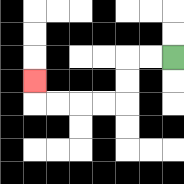{'start': '[7, 2]', 'end': '[1, 3]', 'path_directions': 'L,L,D,D,L,L,L,L,U', 'path_coordinates': '[[7, 2], [6, 2], [5, 2], [5, 3], [5, 4], [4, 4], [3, 4], [2, 4], [1, 4], [1, 3]]'}